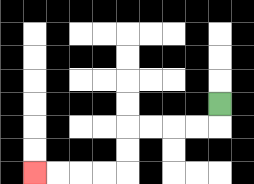{'start': '[9, 4]', 'end': '[1, 7]', 'path_directions': 'D,L,L,L,L,D,D,L,L,L,L', 'path_coordinates': '[[9, 4], [9, 5], [8, 5], [7, 5], [6, 5], [5, 5], [5, 6], [5, 7], [4, 7], [3, 7], [2, 7], [1, 7]]'}